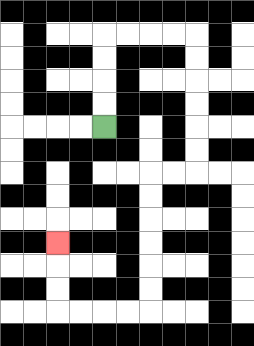{'start': '[4, 5]', 'end': '[2, 10]', 'path_directions': 'U,U,U,U,R,R,R,R,D,D,D,D,D,D,L,L,D,D,D,D,D,D,L,L,L,L,U,U,U', 'path_coordinates': '[[4, 5], [4, 4], [4, 3], [4, 2], [4, 1], [5, 1], [6, 1], [7, 1], [8, 1], [8, 2], [8, 3], [8, 4], [8, 5], [8, 6], [8, 7], [7, 7], [6, 7], [6, 8], [6, 9], [6, 10], [6, 11], [6, 12], [6, 13], [5, 13], [4, 13], [3, 13], [2, 13], [2, 12], [2, 11], [2, 10]]'}